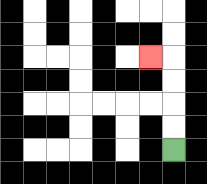{'start': '[7, 6]', 'end': '[6, 2]', 'path_directions': 'U,U,U,U,L', 'path_coordinates': '[[7, 6], [7, 5], [7, 4], [7, 3], [7, 2], [6, 2]]'}